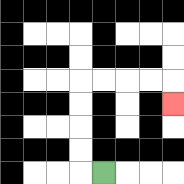{'start': '[4, 7]', 'end': '[7, 4]', 'path_directions': 'L,U,U,U,U,R,R,R,R,D', 'path_coordinates': '[[4, 7], [3, 7], [3, 6], [3, 5], [3, 4], [3, 3], [4, 3], [5, 3], [6, 3], [7, 3], [7, 4]]'}